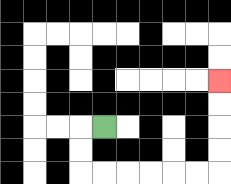{'start': '[4, 5]', 'end': '[9, 3]', 'path_directions': 'L,D,D,R,R,R,R,R,R,U,U,U,U', 'path_coordinates': '[[4, 5], [3, 5], [3, 6], [3, 7], [4, 7], [5, 7], [6, 7], [7, 7], [8, 7], [9, 7], [9, 6], [9, 5], [9, 4], [9, 3]]'}